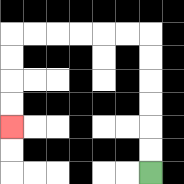{'start': '[6, 7]', 'end': '[0, 5]', 'path_directions': 'U,U,U,U,U,U,L,L,L,L,L,L,D,D,D,D', 'path_coordinates': '[[6, 7], [6, 6], [6, 5], [6, 4], [6, 3], [6, 2], [6, 1], [5, 1], [4, 1], [3, 1], [2, 1], [1, 1], [0, 1], [0, 2], [0, 3], [0, 4], [0, 5]]'}